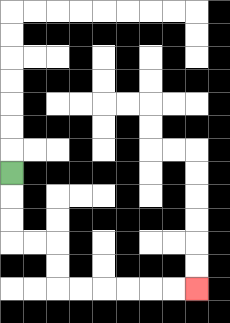{'start': '[0, 7]', 'end': '[8, 12]', 'path_directions': 'D,D,D,R,R,D,D,R,R,R,R,R,R', 'path_coordinates': '[[0, 7], [0, 8], [0, 9], [0, 10], [1, 10], [2, 10], [2, 11], [2, 12], [3, 12], [4, 12], [5, 12], [6, 12], [7, 12], [8, 12]]'}